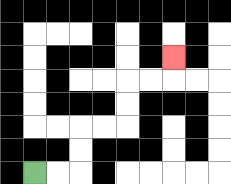{'start': '[1, 7]', 'end': '[7, 2]', 'path_directions': 'R,R,U,U,R,R,U,U,R,R,U', 'path_coordinates': '[[1, 7], [2, 7], [3, 7], [3, 6], [3, 5], [4, 5], [5, 5], [5, 4], [5, 3], [6, 3], [7, 3], [7, 2]]'}